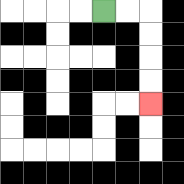{'start': '[4, 0]', 'end': '[6, 4]', 'path_directions': 'R,R,D,D,D,D', 'path_coordinates': '[[4, 0], [5, 0], [6, 0], [6, 1], [6, 2], [6, 3], [6, 4]]'}